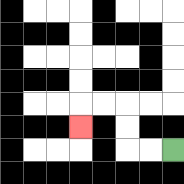{'start': '[7, 6]', 'end': '[3, 5]', 'path_directions': 'L,L,U,U,L,L,D', 'path_coordinates': '[[7, 6], [6, 6], [5, 6], [5, 5], [5, 4], [4, 4], [3, 4], [3, 5]]'}